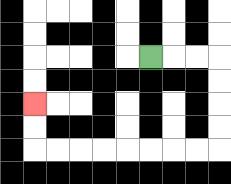{'start': '[6, 2]', 'end': '[1, 4]', 'path_directions': 'R,R,R,D,D,D,D,L,L,L,L,L,L,L,L,U,U', 'path_coordinates': '[[6, 2], [7, 2], [8, 2], [9, 2], [9, 3], [9, 4], [9, 5], [9, 6], [8, 6], [7, 6], [6, 6], [5, 6], [4, 6], [3, 6], [2, 6], [1, 6], [1, 5], [1, 4]]'}